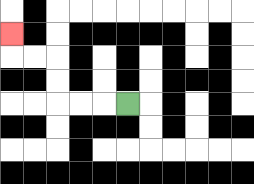{'start': '[5, 4]', 'end': '[0, 1]', 'path_directions': 'L,L,L,U,U,L,L,U', 'path_coordinates': '[[5, 4], [4, 4], [3, 4], [2, 4], [2, 3], [2, 2], [1, 2], [0, 2], [0, 1]]'}